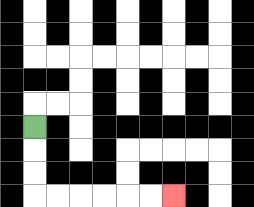{'start': '[1, 5]', 'end': '[7, 8]', 'path_directions': 'D,D,D,R,R,R,R,R,R', 'path_coordinates': '[[1, 5], [1, 6], [1, 7], [1, 8], [2, 8], [3, 8], [4, 8], [5, 8], [6, 8], [7, 8]]'}